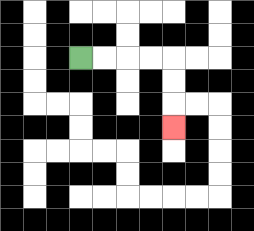{'start': '[3, 2]', 'end': '[7, 5]', 'path_directions': 'R,R,R,R,D,D,D', 'path_coordinates': '[[3, 2], [4, 2], [5, 2], [6, 2], [7, 2], [7, 3], [7, 4], [7, 5]]'}